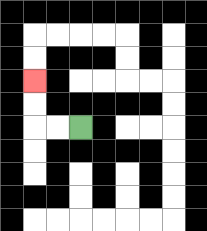{'start': '[3, 5]', 'end': '[1, 3]', 'path_directions': 'L,L,U,U', 'path_coordinates': '[[3, 5], [2, 5], [1, 5], [1, 4], [1, 3]]'}